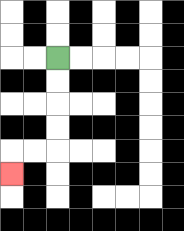{'start': '[2, 2]', 'end': '[0, 7]', 'path_directions': 'D,D,D,D,L,L,D', 'path_coordinates': '[[2, 2], [2, 3], [2, 4], [2, 5], [2, 6], [1, 6], [0, 6], [0, 7]]'}